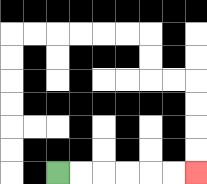{'start': '[2, 7]', 'end': '[8, 7]', 'path_directions': 'R,R,R,R,R,R', 'path_coordinates': '[[2, 7], [3, 7], [4, 7], [5, 7], [6, 7], [7, 7], [8, 7]]'}